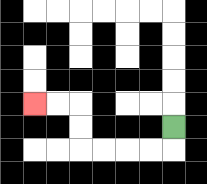{'start': '[7, 5]', 'end': '[1, 4]', 'path_directions': 'D,L,L,L,L,U,U,L,L', 'path_coordinates': '[[7, 5], [7, 6], [6, 6], [5, 6], [4, 6], [3, 6], [3, 5], [3, 4], [2, 4], [1, 4]]'}